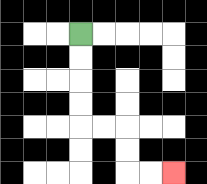{'start': '[3, 1]', 'end': '[7, 7]', 'path_directions': 'D,D,D,D,R,R,D,D,R,R', 'path_coordinates': '[[3, 1], [3, 2], [3, 3], [3, 4], [3, 5], [4, 5], [5, 5], [5, 6], [5, 7], [6, 7], [7, 7]]'}